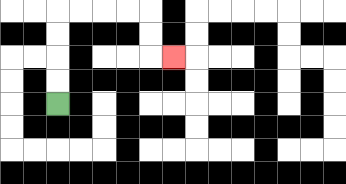{'start': '[2, 4]', 'end': '[7, 2]', 'path_directions': 'U,U,U,U,R,R,R,R,D,D,R', 'path_coordinates': '[[2, 4], [2, 3], [2, 2], [2, 1], [2, 0], [3, 0], [4, 0], [5, 0], [6, 0], [6, 1], [6, 2], [7, 2]]'}